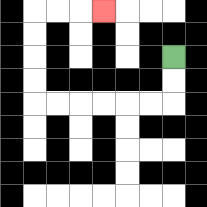{'start': '[7, 2]', 'end': '[4, 0]', 'path_directions': 'D,D,L,L,L,L,L,L,U,U,U,U,R,R,R', 'path_coordinates': '[[7, 2], [7, 3], [7, 4], [6, 4], [5, 4], [4, 4], [3, 4], [2, 4], [1, 4], [1, 3], [1, 2], [1, 1], [1, 0], [2, 0], [3, 0], [4, 0]]'}